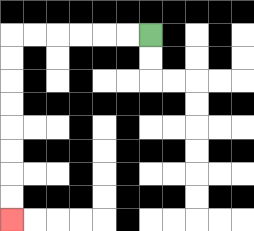{'start': '[6, 1]', 'end': '[0, 9]', 'path_directions': 'L,L,L,L,L,L,D,D,D,D,D,D,D,D', 'path_coordinates': '[[6, 1], [5, 1], [4, 1], [3, 1], [2, 1], [1, 1], [0, 1], [0, 2], [0, 3], [0, 4], [0, 5], [0, 6], [0, 7], [0, 8], [0, 9]]'}